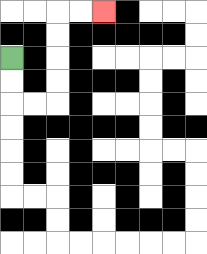{'start': '[0, 2]', 'end': '[4, 0]', 'path_directions': 'D,D,R,R,U,U,U,U,R,R', 'path_coordinates': '[[0, 2], [0, 3], [0, 4], [1, 4], [2, 4], [2, 3], [2, 2], [2, 1], [2, 0], [3, 0], [4, 0]]'}